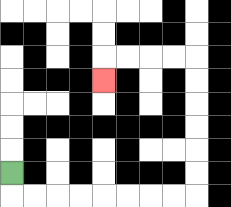{'start': '[0, 7]', 'end': '[4, 3]', 'path_directions': 'D,R,R,R,R,R,R,R,R,U,U,U,U,U,U,L,L,L,L,D', 'path_coordinates': '[[0, 7], [0, 8], [1, 8], [2, 8], [3, 8], [4, 8], [5, 8], [6, 8], [7, 8], [8, 8], [8, 7], [8, 6], [8, 5], [8, 4], [8, 3], [8, 2], [7, 2], [6, 2], [5, 2], [4, 2], [4, 3]]'}